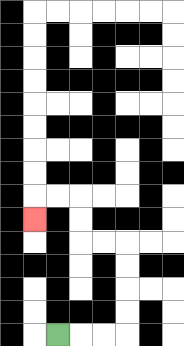{'start': '[2, 14]', 'end': '[1, 9]', 'path_directions': 'R,R,R,U,U,U,U,L,L,U,U,L,L,D', 'path_coordinates': '[[2, 14], [3, 14], [4, 14], [5, 14], [5, 13], [5, 12], [5, 11], [5, 10], [4, 10], [3, 10], [3, 9], [3, 8], [2, 8], [1, 8], [1, 9]]'}